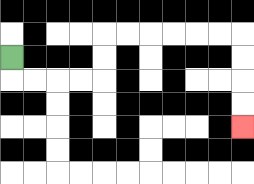{'start': '[0, 2]', 'end': '[10, 5]', 'path_directions': 'D,R,R,R,R,U,U,R,R,R,R,R,R,D,D,D,D', 'path_coordinates': '[[0, 2], [0, 3], [1, 3], [2, 3], [3, 3], [4, 3], [4, 2], [4, 1], [5, 1], [6, 1], [7, 1], [8, 1], [9, 1], [10, 1], [10, 2], [10, 3], [10, 4], [10, 5]]'}